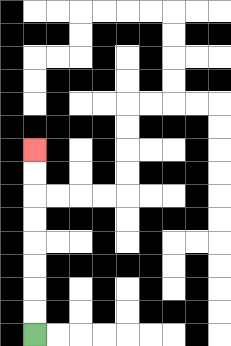{'start': '[1, 14]', 'end': '[1, 6]', 'path_directions': 'U,U,U,U,U,U,U,U', 'path_coordinates': '[[1, 14], [1, 13], [1, 12], [1, 11], [1, 10], [1, 9], [1, 8], [1, 7], [1, 6]]'}